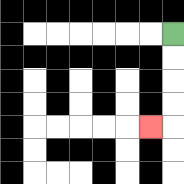{'start': '[7, 1]', 'end': '[6, 5]', 'path_directions': 'D,D,D,D,L', 'path_coordinates': '[[7, 1], [7, 2], [7, 3], [7, 4], [7, 5], [6, 5]]'}